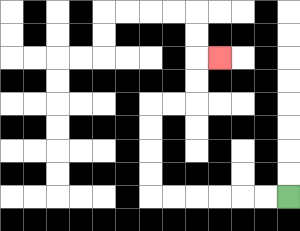{'start': '[12, 8]', 'end': '[9, 2]', 'path_directions': 'L,L,L,L,L,L,U,U,U,U,R,R,U,U,R', 'path_coordinates': '[[12, 8], [11, 8], [10, 8], [9, 8], [8, 8], [7, 8], [6, 8], [6, 7], [6, 6], [6, 5], [6, 4], [7, 4], [8, 4], [8, 3], [8, 2], [9, 2]]'}